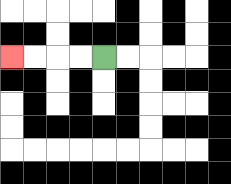{'start': '[4, 2]', 'end': '[0, 2]', 'path_directions': 'L,L,L,L', 'path_coordinates': '[[4, 2], [3, 2], [2, 2], [1, 2], [0, 2]]'}